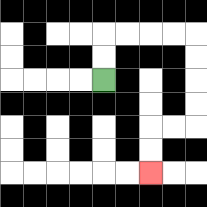{'start': '[4, 3]', 'end': '[6, 7]', 'path_directions': 'U,U,R,R,R,R,D,D,D,D,L,L,D,D', 'path_coordinates': '[[4, 3], [4, 2], [4, 1], [5, 1], [6, 1], [7, 1], [8, 1], [8, 2], [8, 3], [8, 4], [8, 5], [7, 5], [6, 5], [6, 6], [6, 7]]'}